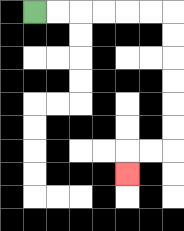{'start': '[1, 0]', 'end': '[5, 7]', 'path_directions': 'R,R,R,R,R,R,D,D,D,D,D,D,L,L,D', 'path_coordinates': '[[1, 0], [2, 0], [3, 0], [4, 0], [5, 0], [6, 0], [7, 0], [7, 1], [7, 2], [7, 3], [7, 4], [7, 5], [7, 6], [6, 6], [5, 6], [5, 7]]'}